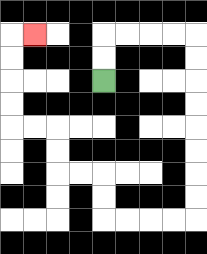{'start': '[4, 3]', 'end': '[1, 1]', 'path_directions': 'U,U,R,R,R,R,D,D,D,D,D,D,D,D,L,L,L,L,U,U,L,L,U,U,L,L,U,U,U,U,R', 'path_coordinates': '[[4, 3], [4, 2], [4, 1], [5, 1], [6, 1], [7, 1], [8, 1], [8, 2], [8, 3], [8, 4], [8, 5], [8, 6], [8, 7], [8, 8], [8, 9], [7, 9], [6, 9], [5, 9], [4, 9], [4, 8], [4, 7], [3, 7], [2, 7], [2, 6], [2, 5], [1, 5], [0, 5], [0, 4], [0, 3], [0, 2], [0, 1], [1, 1]]'}